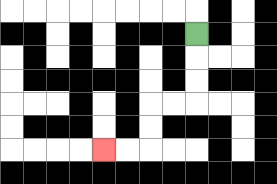{'start': '[8, 1]', 'end': '[4, 6]', 'path_directions': 'D,D,D,L,L,D,D,L,L', 'path_coordinates': '[[8, 1], [8, 2], [8, 3], [8, 4], [7, 4], [6, 4], [6, 5], [6, 6], [5, 6], [4, 6]]'}